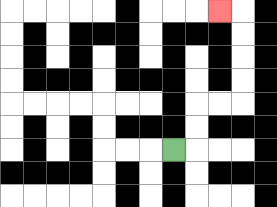{'start': '[7, 6]', 'end': '[9, 0]', 'path_directions': 'R,U,U,R,R,U,U,U,U,L', 'path_coordinates': '[[7, 6], [8, 6], [8, 5], [8, 4], [9, 4], [10, 4], [10, 3], [10, 2], [10, 1], [10, 0], [9, 0]]'}